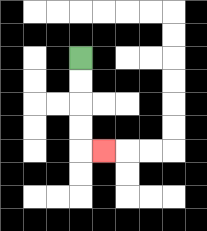{'start': '[3, 2]', 'end': '[4, 6]', 'path_directions': 'D,D,D,D,R', 'path_coordinates': '[[3, 2], [3, 3], [3, 4], [3, 5], [3, 6], [4, 6]]'}